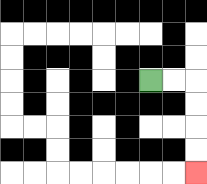{'start': '[6, 3]', 'end': '[8, 7]', 'path_directions': 'R,R,D,D,D,D', 'path_coordinates': '[[6, 3], [7, 3], [8, 3], [8, 4], [8, 5], [8, 6], [8, 7]]'}